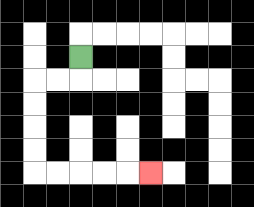{'start': '[3, 2]', 'end': '[6, 7]', 'path_directions': 'D,L,L,D,D,D,D,R,R,R,R,R', 'path_coordinates': '[[3, 2], [3, 3], [2, 3], [1, 3], [1, 4], [1, 5], [1, 6], [1, 7], [2, 7], [3, 7], [4, 7], [5, 7], [6, 7]]'}